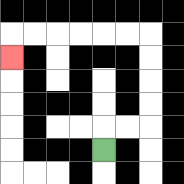{'start': '[4, 6]', 'end': '[0, 2]', 'path_directions': 'U,R,R,U,U,U,U,L,L,L,L,L,L,D', 'path_coordinates': '[[4, 6], [4, 5], [5, 5], [6, 5], [6, 4], [6, 3], [6, 2], [6, 1], [5, 1], [4, 1], [3, 1], [2, 1], [1, 1], [0, 1], [0, 2]]'}